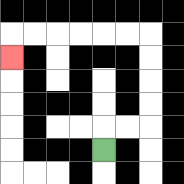{'start': '[4, 6]', 'end': '[0, 2]', 'path_directions': 'U,R,R,U,U,U,U,L,L,L,L,L,L,D', 'path_coordinates': '[[4, 6], [4, 5], [5, 5], [6, 5], [6, 4], [6, 3], [6, 2], [6, 1], [5, 1], [4, 1], [3, 1], [2, 1], [1, 1], [0, 1], [0, 2]]'}